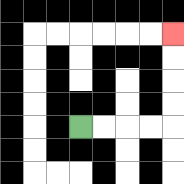{'start': '[3, 5]', 'end': '[7, 1]', 'path_directions': 'R,R,R,R,U,U,U,U', 'path_coordinates': '[[3, 5], [4, 5], [5, 5], [6, 5], [7, 5], [7, 4], [7, 3], [7, 2], [7, 1]]'}